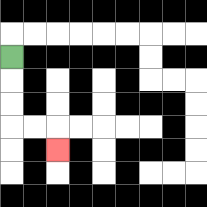{'start': '[0, 2]', 'end': '[2, 6]', 'path_directions': 'D,D,D,R,R,D', 'path_coordinates': '[[0, 2], [0, 3], [0, 4], [0, 5], [1, 5], [2, 5], [2, 6]]'}